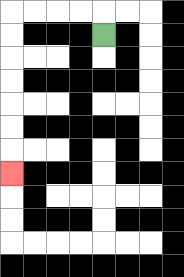{'start': '[4, 1]', 'end': '[0, 7]', 'path_directions': 'U,L,L,L,L,D,D,D,D,D,D,D', 'path_coordinates': '[[4, 1], [4, 0], [3, 0], [2, 0], [1, 0], [0, 0], [0, 1], [0, 2], [0, 3], [0, 4], [0, 5], [0, 6], [0, 7]]'}